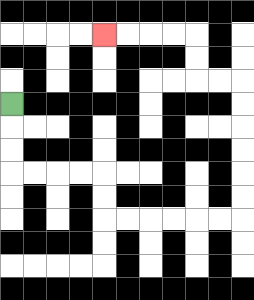{'start': '[0, 4]', 'end': '[4, 1]', 'path_directions': 'D,D,D,R,R,R,R,D,D,R,R,R,R,R,R,U,U,U,U,U,U,L,L,U,U,L,L,L,L', 'path_coordinates': '[[0, 4], [0, 5], [0, 6], [0, 7], [1, 7], [2, 7], [3, 7], [4, 7], [4, 8], [4, 9], [5, 9], [6, 9], [7, 9], [8, 9], [9, 9], [10, 9], [10, 8], [10, 7], [10, 6], [10, 5], [10, 4], [10, 3], [9, 3], [8, 3], [8, 2], [8, 1], [7, 1], [6, 1], [5, 1], [4, 1]]'}